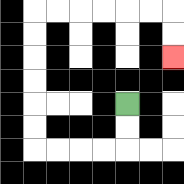{'start': '[5, 4]', 'end': '[7, 2]', 'path_directions': 'D,D,L,L,L,L,U,U,U,U,U,U,R,R,R,R,R,R,D,D', 'path_coordinates': '[[5, 4], [5, 5], [5, 6], [4, 6], [3, 6], [2, 6], [1, 6], [1, 5], [1, 4], [1, 3], [1, 2], [1, 1], [1, 0], [2, 0], [3, 0], [4, 0], [5, 0], [6, 0], [7, 0], [7, 1], [7, 2]]'}